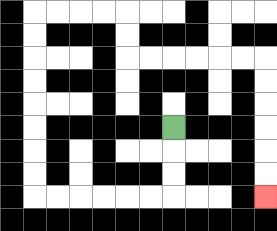{'start': '[7, 5]', 'end': '[11, 8]', 'path_directions': 'D,D,D,L,L,L,L,L,L,U,U,U,U,U,U,U,U,R,R,R,R,D,D,R,R,R,R,R,R,D,D,D,D,D,D', 'path_coordinates': '[[7, 5], [7, 6], [7, 7], [7, 8], [6, 8], [5, 8], [4, 8], [3, 8], [2, 8], [1, 8], [1, 7], [1, 6], [1, 5], [1, 4], [1, 3], [1, 2], [1, 1], [1, 0], [2, 0], [3, 0], [4, 0], [5, 0], [5, 1], [5, 2], [6, 2], [7, 2], [8, 2], [9, 2], [10, 2], [11, 2], [11, 3], [11, 4], [11, 5], [11, 6], [11, 7], [11, 8]]'}